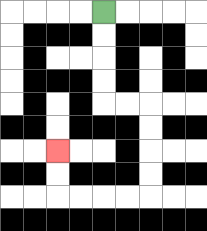{'start': '[4, 0]', 'end': '[2, 6]', 'path_directions': 'D,D,D,D,R,R,D,D,D,D,L,L,L,L,U,U', 'path_coordinates': '[[4, 0], [4, 1], [4, 2], [4, 3], [4, 4], [5, 4], [6, 4], [6, 5], [6, 6], [6, 7], [6, 8], [5, 8], [4, 8], [3, 8], [2, 8], [2, 7], [2, 6]]'}